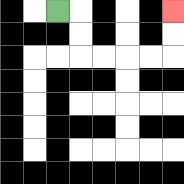{'start': '[2, 0]', 'end': '[7, 0]', 'path_directions': 'R,D,D,R,R,R,R,U,U', 'path_coordinates': '[[2, 0], [3, 0], [3, 1], [3, 2], [4, 2], [5, 2], [6, 2], [7, 2], [7, 1], [7, 0]]'}